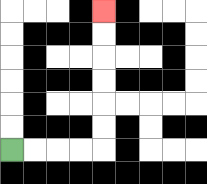{'start': '[0, 6]', 'end': '[4, 0]', 'path_directions': 'R,R,R,R,U,U,U,U,U,U', 'path_coordinates': '[[0, 6], [1, 6], [2, 6], [3, 6], [4, 6], [4, 5], [4, 4], [4, 3], [4, 2], [4, 1], [4, 0]]'}